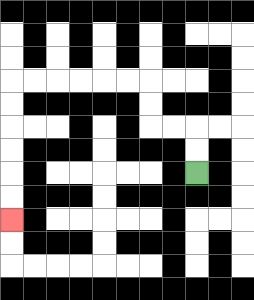{'start': '[8, 7]', 'end': '[0, 9]', 'path_directions': 'U,U,L,L,U,U,L,L,L,L,L,L,D,D,D,D,D,D', 'path_coordinates': '[[8, 7], [8, 6], [8, 5], [7, 5], [6, 5], [6, 4], [6, 3], [5, 3], [4, 3], [3, 3], [2, 3], [1, 3], [0, 3], [0, 4], [0, 5], [0, 6], [0, 7], [0, 8], [0, 9]]'}